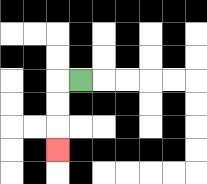{'start': '[3, 3]', 'end': '[2, 6]', 'path_directions': 'L,D,D,D', 'path_coordinates': '[[3, 3], [2, 3], [2, 4], [2, 5], [2, 6]]'}